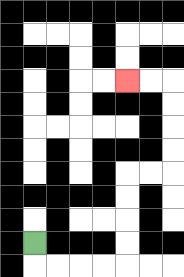{'start': '[1, 10]', 'end': '[5, 3]', 'path_directions': 'D,R,R,R,R,U,U,U,U,R,R,U,U,U,U,L,L', 'path_coordinates': '[[1, 10], [1, 11], [2, 11], [3, 11], [4, 11], [5, 11], [5, 10], [5, 9], [5, 8], [5, 7], [6, 7], [7, 7], [7, 6], [7, 5], [7, 4], [7, 3], [6, 3], [5, 3]]'}